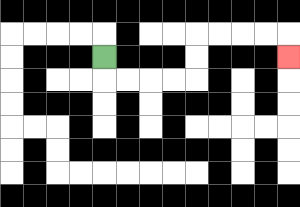{'start': '[4, 2]', 'end': '[12, 2]', 'path_directions': 'D,R,R,R,R,U,U,R,R,R,R,D', 'path_coordinates': '[[4, 2], [4, 3], [5, 3], [6, 3], [7, 3], [8, 3], [8, 2], [8, 1], [9, 1], [10, 1], [11, 1], [12, 1], [12, 2]]'}